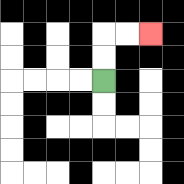{'start': '[4, 3]', 'end': '[6, 1]', 'path_directions': 'U,U,R,R', 'path_coordinates': '[[4, 3], [4, 2], [4, 1], [5, 1], [6, 1]]'}